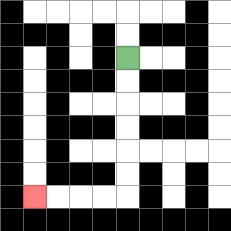{'start': '[5, 2]', 'end': '[1, 8]', 'path_directions': 'D,D,D,D,D,D,L,L,L,L', 'path_coordinates': '[[5, 2], [5, 3], [5, 4], [5, 5], [5, 6], [5, 7], [5, 8], [4, 8], [3, 8], [2, 8], [1, 8]]'}